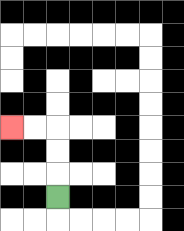{'start': '[2, 8]', 'end': '[0, 5]', 'path_directions': 'U,U,U,L,L', 'path_coordinates': '[[2, 8], [2, 7], [2, 6], [2, 5], [1, 5], [0, 5]]'}